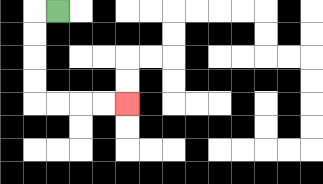{'start': '[2, 0]', 'end': '[5, 4]', 'path_directions': 'L,D,D,D,D,R,R,R,R', 'path_coordinates': '[[2, 0], [1, 0], [1, 1], [1, 2], [1, 3], [1, 4], [2, 4], [3, 4], [4, 4], [5, 4]]'}